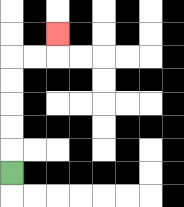{'start': '[0, 7]', 'end': '[2, 1]', 'path_directions': 'U,U,U,U,U,R,R,U', 'path_coordinates': '[[0, 7], [0, 6], [0, 5], [0, 4], [0, 3], [0, 2], [1, 2], [2, 2], [2, 1]]'}